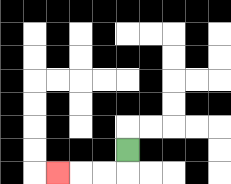{'start': '[5, 6]', 'end': '[2, 7]', 'path_directions': 'D,L,L,L', 'path_coordinates': '[[5, 6], [5, 7], [4, 7], [3, 7], [2, 7]]'}